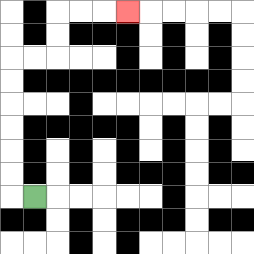{'start': '[1, 8]', 'end': '[5, 0]', 'path_directions': 'L,U,U,U,U,U,U,R,R,U,U,R,R,R', 'path_coordinates': '[[1, 8], [0, 8], [0, 7], [0, 6], [0, 5], [0, 4], [0, 3], [0, 2], [1, 2], [2, 2], [2, 1], [2, 0], [3, 0], [4, 0], [5, 0]]'}